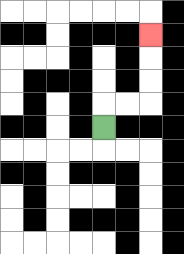{'start': '[4, 5]', 'end': '[6, 1]', 'path_directions': 'U,R,R,U,U,U', 'path_coordinates': '[[4, 5], [4, 4], [5, 4], [6, 4], [6, 3], [6, 2], [6, 1]]'}